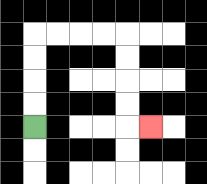{'start': '[1, 5]', 'end': '[6, 5]', 'path_directions': 'U,U,U,U,R,R,R,R,D,D,D,D,R', 'path_coordinates': '[[1, 5], [1, 4], [1, 3], [1, 2], [1, 1], [2, 1], [3, 1], [4, 1], [5, 1], [5, 2], [5, 3], [5, 4], [5, 5], [6, 5]]'}